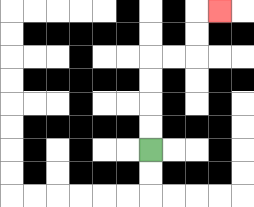{'start': '[6, 6]', 'end': '[9, 0]', 'path_directions': 'U,U,U,U,R,R,U,U,R', 'path_coordinates': '[[6, 6], [6, 5], [6, 4], [6, 3], [6, 2], [7, 2], [8, 2], [8, 1], [8, 0], [9, 0]]'}